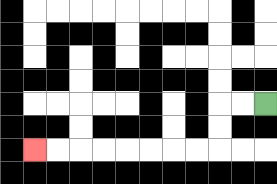{'start': '[11, 4]', 'end': '[1, 6]', 'path_directions': 'L,L,D,D,L,L,L,L,L,L,L,L', 'path_coordinates': '[[11, 4], [10, 4], [9, 4], [9, 5], [9, 6], [8, 6], [7, 6], [6, 6], [5, 6], [4, 6], [3, 6], [2, 6], [1, 6]]'}